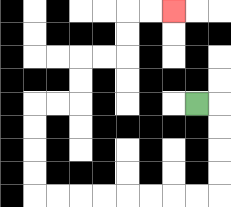{'start': '[8, 4]', 'end': '[7, 0]', 'path_directions': 'R,D,D,D,D,L,L,L,L,L,L,L,L,U,U,U,U,R,R,U,U,R,R,U,U,R,R', 'path_coordinates': '[[8, 4], [9, 4], [9, 5], [9, 6], [9, 7], [9, 8], [8, 8], [7, 8], [6, 8], [5, 8], [4, 8], [3, 8], [2, 8], [1, 8], [1, 7], [1, 6], [1, 5], [1, 4], [2, 4], [3, 4], [3, 3], [3, 2], [4, 2], [5, 2], [5, 1], [5, 0], [6, 0], [7, 0]]'}